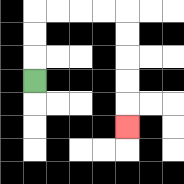{'start': '[1, 3]', 'end': '[5, 5]', 'path_directions': 'U,U,U,R,R,R,R,D,D,D,D,D', 'path_coordinates': '[[1, 3], [1, 2], [1, 1], [1, 0], [2, 0], [3, 0], [4, 0], [5, 0], [5, 1], [5, 2], [5, 3], [5, 4], [5, 5]]'}